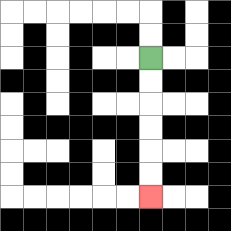{'start': '[6, 2]', 'end': '[6, 8]', 'path_directions': 'D,D,D,D,D,D', 'path_coordinates': '[[6, 2], [6, 3], [6, 4], [6, 5], [6, 6], [6, 7], [6, 8]]'}